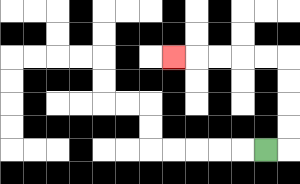{'start': '[11, 6]', 'end': '[7, 2]', 'path_directions': 'R,U,U,U,U,L,L,L,L,L', 'path_coordinates': '[[11, 6], [12, 6], [12, 5], [12, 4], [12, 3], [12, 2], [11, 2], [10, 2], [9, 2], [8, 2], [7, 2]]'}